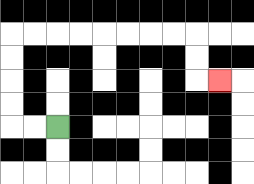{'start': '[2, 5]', 'end': '[9, 3]', 'path_directions': 'L,L,U,U,U,U,R,R,R,R,R,R,R,R,D,D,R', 'path_coordinates': '[[2, 5], [1, 5], [0, 5], [0, 4], [0, 3], [0, 2], [0, 1], [1, 1], [2, 1], [3, 1], [4, 1], [5, 1], [6, 1], [7, 1], [8, 1], [8, 2], [8, 3], [9, 3]]'}